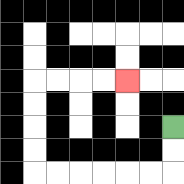{'start': '[7, 5]', 'end': '[5, 3]', 'path_directions': 'D,D,L,L,L,L,L,L,U,U,U,U,R,R,R,R', 'path_coordinates': '[[7, 5], [7, 6], [7, 7], [6, 7], [5, 7], [4, 7], [3, 7], [2, 7], [1, 7], [1, 6], [1, 5], [1, 4], [1, 3], [2, 3], [3, 3], [4, 3], [5, 3]]'}